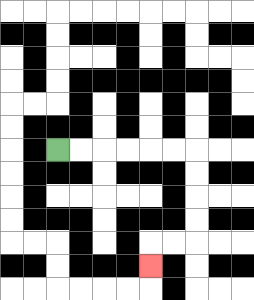{'start': '[2, 6]', 'end': '[6, 11]', 'path_directions': 'R,R,R,R,R,R,D,D,D,D,L,L,D', 'path_coordinates': '[[2, 6], [3, 6], [4, 6], [5, 6], [6, 6], [7, 6], [8, 6], [8, 7], [8, 8], [8, 9], [8, 10], [7, 10], [6, 10], [6, 11]]'}